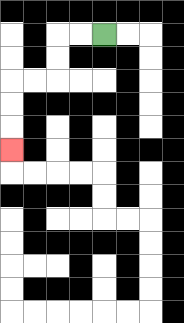{'start': '[4, 1]', 'end': '[0, 6]', 'path_directions': 'L,L,D,D,L,L,D,D,D', 'path_coordinates': '[[4, 1], [3, 1], [2, 1], [2, 2], [2, 3], [1, 3], [0, 3], [0, 4], [0, 5], [0, 6]]'}